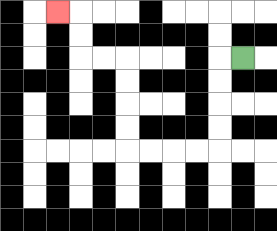{'start': '[10, 2]', 'end': '[2, 0]', 'path_directions': 'L,D,D,D,D,L,L,L,L,U,U,U,U,L,L,U,U,L', 'path_coordinates': '[[10, 2], [9, 2], [9, 3], [9, 4], [9, 5], [9, 6], [8, 6], [7, 6], [6, 6], [5, 6], [5, 5], [5, 4], [5, 3], [5, 2], [4, 2], [3, 2], [3, 1], [3, 0], [2, 0]]'}